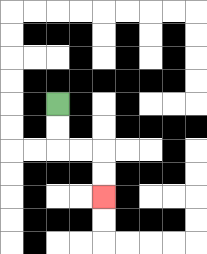{'start': '[2, 4]', 'end': '[4, 8]', 'path_directions': 'D,D,R,R,D,D', 'path_coordinates': '[[2, 4], [2, 5], [2, 6], [3, 6], [4, 6], [4, 7], [4, 8]]'}